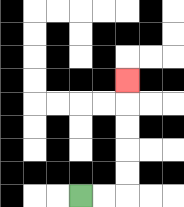{'start': '[3, 8]', 'end': '[5, 3]', 'path_directions': 'R,R,U,U,U,U,U', 'path_coordinates': '[[3, 8], [4, 8], [5, 8], [5, 7], [5, 6], [5, 5], [5, 4], [5, 3]]'}